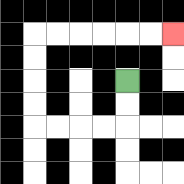{'start': '[5, 3]', 'end': '[7, 1]', 'path_directions': 'D,D,L,L,L,L,U,U,U,U,R,R,R,R,R,R', 'path_coordinates': '[[5, 3], [5, 4], [5, 5], [4, 5], [3, 5], [2, 5], [1, 5], [1, 4], [1, 3], [1, 2], [1, 1], [2, 1], [3, 1], [4, 1], [5, 1], [6, 1], [7, 1]]'}